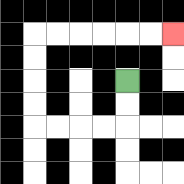{'start': '[5, 3]', 'end': '[7, 1]', 'path_directions': 'D,D,L,L,L,L,U,U,U,U,R,R,R,R,R,R', 'path_coordinates': '[[5, 3], [5, 4], [5, 5], [4, 5], [3, 5], [2, 5], [1, 5], [1, 4], [1, 3], [1, 2], [1, 1], [2, 1], [3, 1], [4, 1], [5, 1], [6, 1], [7, 1]]'}